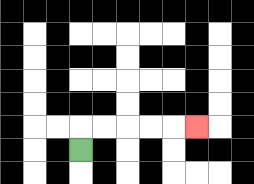{'start': '[3, 6]', 'end': '[8, 5]', 'path_directions': 'U,R,R,R,R,R', 'path_coordinates': '[[3, 6], [3, 5], [4, 5], [5, 5], [6, 5], [7, 5], [8, 5]]'}